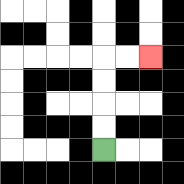{'start': '[4, 6]', 'end': '[6, 2]', 'path_directions': 'U,U,U,U,R,R', 'path_coordinates': '[[4, 6], [4, 5], [4, 4], [4, 3], [4, 2], [5, 2], [6, 2]]'}